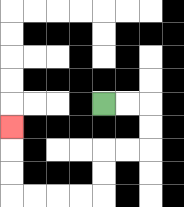{'start': '[4, 4]', 'end': '[0, 5]', 'path_directions': 'R,R,D,D,L,L,D,D,L,L,L,L,U,U,U', 'path_coordinates': '[[4, 4], [5, 4], [6, 4], [6, 5], [6, 6], [5, 6], [4, 6], [4, 7], [4, 8], [3, 8], [2, 8], [1, 8], [0, 8], [0, 7], [0, 6], [0, 5]]'}